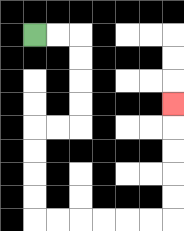{'start': '[1, 1]', 'end': '[7, 4]', 'path_directions': 'R,R,D,D,D,D,L,L,D,D,D,D,R,R,R,R,R,R,U,U,U,U,U', 'path_coordinates': '[[1, 1], [2, 1], [3, 1], [3, 2], [3, 3], [3, 4], [3, 5], [2, 5], [1, 5], [1, 6], [1, 7], [1, 8], [1, 9], [2, 9], [3, 9], [4, 9], [5, 9], [6, 9], [7, 9], [7, 8], [7, 7], [7, 6], [7, 5], [7, 4]]'}